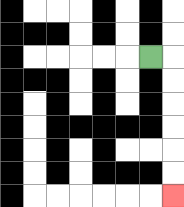{'start': '[6, 2]', 'end': '[7, 8]', 'path_directions': 'R,D,D,D,D,D,D', 'path_coordinates': '[[6, 2], [7, 2], [7, 3], [7, 4], [7, 5], [7, 6], [7, 7], [7, 8]]'}